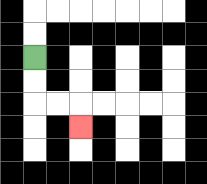{'start': '[1, 2]', 'end': '[3, 5]', 'path_directions': 'D,D,R,R,D', 'path_coordinates': '[[1, 2], [1, 3], [1, 4], [2, 4], [3, 4], [3, 5]]'}